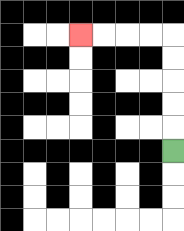{'start': '[7, 6]', 'end': '[3, 1]', 'path_directions': 'U,U,U,U,U,L,L,L,L', 'path_coordinates': '[[7, 6], [7, 5], [7, 4], [7, 3], [7, 2], [7, 1], [6, 1], [5, 1], [4, 1], [3, 1]]'}